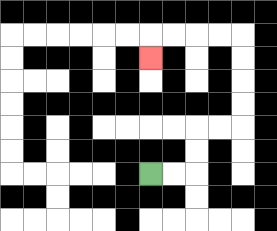{'start': '[6, 7]', 'end': '[6, 2]', 'path_directions': 'R,R,U,U,R,R,U,U,U,U,L,L,L,L,D', 'path_coordinates': '[[6, 7], [7, 7], [8, 7], [8, 6], [8, 5], [9, 5], [10, 5], [10, 4], [10, 3], [10, 2], [10, 1], [9, 1], [8, 1], [7, 1], [6, 1], [6, 2]]'}